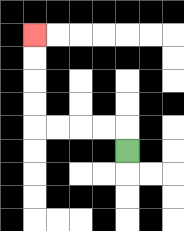{'start': '[5, 6]', 'end': '[1, 1]', 'path_directions': 'U,L,L,L,L,U,U,U,U', 'path_coordinates': '[[5, 6], [5, 5], [4, 5], [3, 5], [2, 5], [1, 5], [1, 4], [1, 3], [1, 2], [1, 1]]'}